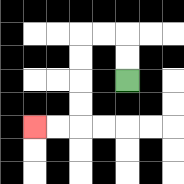{'start': '[5, 3]', 'end': '[1, 5]', 'path_directions': 'U,U,L,L,D,D,D,D,L,L', 'path_coordinates': '[[5, 3], [5, 2], [5, 1], [4, 1], [3, 1], [3, 2], [3, 3], [3, 4], [3, 5], [2, 5], [1, 5]]'}